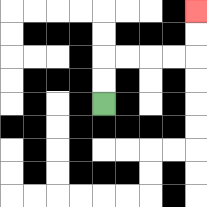{'start': '[4, 4]', 'end': '[8, 0]', 'path_directions': 'U,U,R,R,R,R,U,U', 'path_coordinates': '[[4, 4], [4, 3], [4, 2], [5, 2], [6, 2], [7, 2], [8, 2], [8, 1], [8, 0]]'}